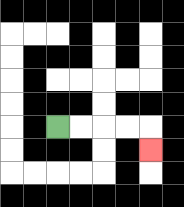{'start': '[2, 5]', 'end': '[6, 6]', 'path_directions': 'R,R,R,R,D', 'path_coordinates': '[[2, 5], [3, 5], [4, 5], [5, 5], [6, 5], [6, 6]]'}